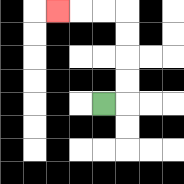{'start': '[4, 4]', 'end': '[2, 0]', 'path_directions': 'R,U,U,U,U,L,L,L', 'path_coordinates': '[[4, 4], [5, 4], [5, 3], [5, 2], [5, 1], [5, 0], [4, 0], [3, 0], [2, 0]]'}